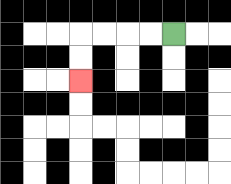{'start': '[7, 1]', 'end': '[3, 3]', 'path_directions': 'L,L,L,L,D,D', 'path_coordinates': '[[7, 1], [6, 1], [5, 1], [4, 1], [3, 1], [3, 2], [3, 3]]'}